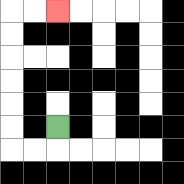{'start': '[2, 5]', 'end': '[2, 0]', 'path_directions': 'D,L,L,U,U,U,U,U,U,R,R', 'path_coordinates': '[[2, 5], [2, 6], [1, 6], [0, 6], [0, 5], [0, 4], [0, 3], [0, 2], [0, 1], [0, 0], [1, 0], [2, 0]]'}